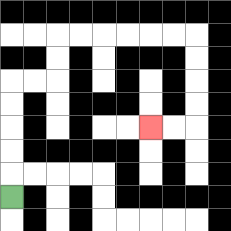{'start': '[0, 8]', 'end': '[6, 5]', 'path_directions': 'U,U,U,U,U,R,R,U,U,R,R,R,R,R,R,D,D,D,D,L,L', 'path_coordinates': '[[0, 8], [0, 7], [0, 6], [0, 5], [0, 4], [0, 3], [1, 3], [2, 3], [2, 2], [2, 1], [3, 1], [4, 1], [5, 1], [6, 1], [7, 1], [8, 1], [8, 2], [8, 3], [8, 4], [8, 5], [7, 5], [6, 5]]'}